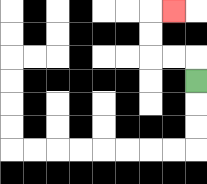{'start': '[8, 3]', 'end': '[7, 0]', 'path_directions': 'U,L,L,U,U,R', 'path_coordinates': '[[8, 3], [8, 2], [7, 2], [6, 2], [6, 1], [6, 0], [7, 0]]'}